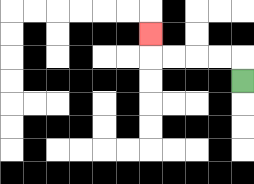{'start': '[10, 3]', 'end': '[6, 1]', 'path_directions': 'U,L,L,L,L,U', 'path_coordinates': '[[10, 3], [10, 2], [9, 2], [8, 2], [7, 2], [6, 2], [6, 1]]'}